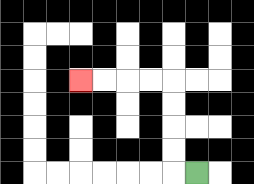{'start': '[8, 7]', 'end': '[3, 3]', 'path_directions': 'L,U,U,U,U,L,L,L,L', 'path_coordinates': '[[8, 7], [7, 7], [7, 6], [7, 5], [7, 4], [7, 3], [6, 3], [5, 3], [4, 3], [3, 3]]'}